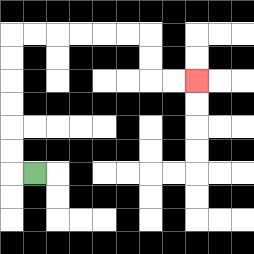{'start': '[1, 7]', 'end': '[8, 3]', 'path_directions': 'L,U,U,U,U,U,U,R,R,R,R,R,R,D,D,R,R', 'path_coordinates': '[[1, 7], [0, 7], [0, 6], [0, 5], [0, 4], [0, 3], [0, 2], [0, 1], [1, 1], [2, 1], [3, 1], [4, 1], [5, 1], [6, 1], [6, 2], [6, 3], [7, 3], [8, 3]]'}